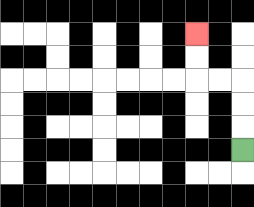{'start': '[10, 6]', 'end': '[8, 1]', 'path_directions': 'U,U,U,L,L,U,U', 'path_coordinates': '[[10, 6], [10, 5], [10, 4], [10, 3], [9, 3], [8, 3], [8, 2], [8, 1]]'}